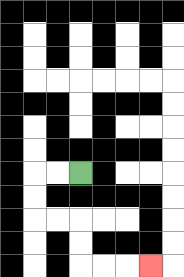{'start': '[3, 7]', 'end': '[6, 11]', 'path_directions': 'L,L,D,D,R,R,D,D,R,R,R', 'path_coordinates': '[[3, 7], [2, 7], [1, 7], [1, 8], [1, 9], [2, 9], [3, 9], [3, 10], [3, 11], [4, 11], [5, 11], [6, 11]]'}